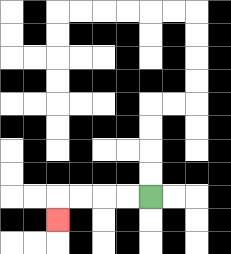{'start': '[6, 8]', 'end': '[2, 9]', 'path_directions': 'L,L,L,L,D', 'path_coordinates': '[[6, 8], [5, 8], [4, 8], [3, 8], [2, 8], [2, 9]]'}